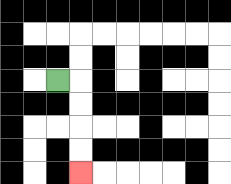{'start': '[2, 3]', 'end': '[3, 7]', 'path_directions': 'R,D,D,D,D', 'path_coordinates': '[[2, 3], [3, 3], [3, 4], [3, 5], [3, 6], [3, 7]]'}